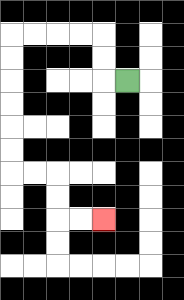{'start': '[5, 3]', 'end': '[4, 9]', 'path_directions': 'L,U,U,L,L,L,L,D,D,D,D,D,D,R,R,D,D,R,R', 'path_coordinates': '[[5, 3], [4, 3], [4, 2], [4, 1], [3, 1], [2, 1], [1, 1], [0, 1], [0, 2], [0, 3], [0, 4], [0, 5], [0, 6], [0, 7], [1, 7], [2, 7], [2, 8], [2, 9], [3, 9], [4, 9]]'}